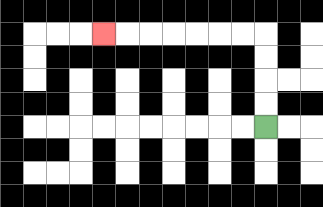{'start': '[11, 5]', 'end': '[4, 1]', 'path_directions': 'U,U,U,U,L,L,L,L,L,L,L', 'path_coordinates': '[[11, 5], [11, 4], [11, 3], [11, 2], [11, 1], [10, 1], [9, 1], [8, 1], [7, 1], [6, 1], [5, 1], [4, 1]]'}